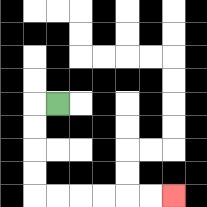{'start': '[2, 4]', 'end': '[7, 8]', 'path_directions': 'L,D,D,D,D,R,R,R,R,R,R', 'path_coordinates': '[[2, 4], [1, 4], [1, 5], [1, 6], [1, 7], [1, 8], [2, 8], [3, 8], [4, 8], [5, 8], [6, 8], [7, 8]]'}